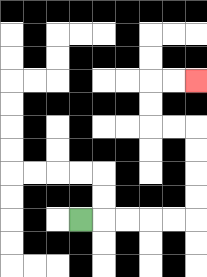{'start': '[3, 9]', 'end': '[8, 3]', 'path_directions': 'R,R,R,R,R,U,U,U,U,L,L,U,U,R,R', 'path_coordinates': '[[3, 9], [4, 9], [5, 9], [6, 9], [7, 9], [8, 9], [8, 8], [8, 7], [8, 6], [8, 5], [7, 5], [6, 5], [6, 4], [6, 3], [7, 3], [8, 3]]'}